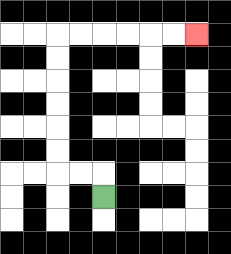{'start': '[4, 8]', 'end': '[8, 1]', 'path_directions': 'U,L,L,U,U,U,U,U,U,R,R,R,R,R,R', 'path_coordinates': '[[4, 8], [4, 7], [3, 7], [2, 7], [2, 6], [2, 5], [2, 4], [2, 3], [2, 2], [2, 1], [3, 1], [4, 1], [5, 1], [6, 1], [7, 1], [8, 1]]'}